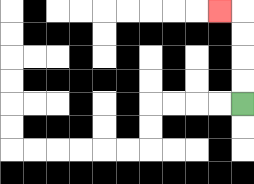{'start': '[10, 4]', 'end': '[9, 0]', 'path_directions': 'U,U,U,U,L', 'path_coordinates': '[[10, 4], [10, 3], [10, 2], [10, 1], [10, 0], [9, 0]]'}